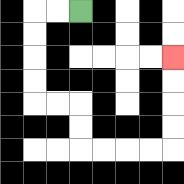{'start': '[3, 0]', 'end': '[7, 2]', 'path_directions': 'L,L,D,D,D,D,R,R,D,D,R,R,R,R,U,U,U,U', 'path_coordinates': '[[3, 0], [2, 0], [1, 0], [1, 1], [1, 2], [1, 3], [1, 4], [2, 4], [3, 4], [3, 5], [3, 6], [4, 6], [5, 6], [6, 6], [7, 6], [7, 5], [7, 4], [7, 3], [7, 2]]'}